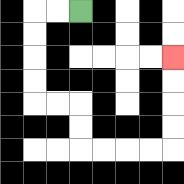{'start': '[3, 0]', 'end': '[7, 2]', 'path_directions': 'L,L,D,D,D,D,R,R,D,D,R,R,R,R,U,U,U,U', 'path_coordinates': '[[3, 0], [2, 0], [1, 0], [1, 1], [1, 2], [1, 3], [1, 4], [2, 4], [3, 4], [3, 5], [3, 6], [4, 6], [5, 6], [6, 6], [7, 6], [7, 5], [7, 4], [7, 3], [7, 2]]'}